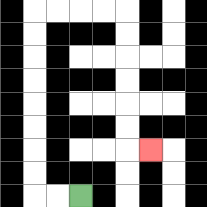{'start': '[3, 8]', 'end': '[6, 6]', 'path_directions': 'L,L,U,U,U,U,U,U,U,U,R,R,R,R,D,D,D,D,D,D,R', 'path_coordinates': '[[3, 8], [2, 8], [1, 8], [1, 7], [1, 6], [1, 5], [1, 4], [1, 3], [1, 2], [1, 1], [1, 0], [2, 0], [3, 0], [4, 0], [5, 0], [5, 1], [5, 2], [5, 3], [5, 4], [5, 5], [5, 6], [6, 6]]'}